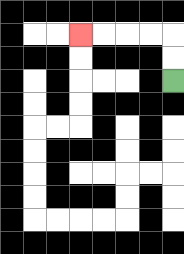{'start': '[7, 3]', 'end': '[3, 1]', 'path_directions': 'U,U,L,L,L,L', 'path_coordinates': '[[7, 3], [7, 2], [7, 1], [6, 1], [5, 1], [4, 1], [3, 1]]'}